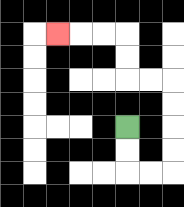{'start': '[5, 5]', 'end': '[2, 1]', 'path_directions': 'D,D,R,R,U,U,U,U,L,L,U,U,L,L,L', 'path_coordinates': '[[5, 5], [5, 6], [5, 7], [6, 7], [7, 7], [7, 6], [7, 5], [7, 4], [7, 3], [6, 3], [5, 3], [5, 2], [5, 1], [4, 1], [3, 1], [2, 1]]'}